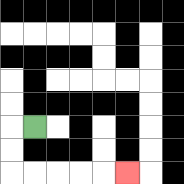{'start': '[1, 5]', 'end': '[5, 7]', 'path_directions': 'L,D,D,R,R,R,R,R', 'path_coordinates': '[[1, 5], [0, 5], [0, 6], [0, 7], [1, 7], [2, 7], [3, 7], [4, 7], [5, 7]]'}